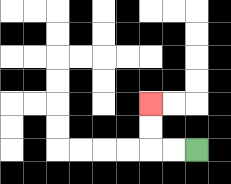{'start': '[8, 6]', 'end': '[6, 4]', 'path_directions': 'L,L,U,U', 'path_coordinates': '[[8, 6], [7, 6], [6, 6], [6, 5], [6, 4]]'}